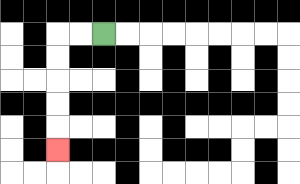{'start': '[4, 1]', 'end': '[2, 6]', 'path_directions': 'L,L,D,D,D,D,D', 'path_coordinates': '[[4, 1], [3, 1], [2, 1], [2, 2], [2, 3], [2, 4], [2, 5], [2, 6]]'}